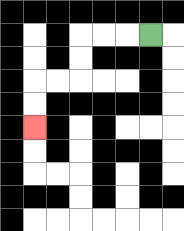{'start': '[6, 1]', 'end': '[1, 5]', 'path_directions': 'L,L,L,D,D,L,L,D,D', 'path_coordinates': '[[6, 1], [5, 1], [4, 1], [3, 1], [3, 2], [3, 3], [2, 3], [1, 3], [1, 4], [1, 5]]'}